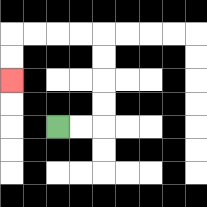{'start': '[2, 5]', 'end': '[0, 3]', 'path_directions': 'R,R,U,U,U,U,L,L,L,L,D,D', 'path_coordinates': '[[2, 5], [3, 5], [4, 5], [4, 4], [4, 3], [4, 2], [4, 1], [3, 1], [2, 1], [1, 1], [0, 1], [0, 2], [0, 3]]'}